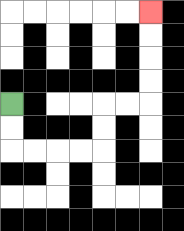{'start': '[0, 4]', 'end': '[6, 0]', 'path_directions': 'D,D,R,R,R,R,U,U,R,R,U,U,U,U', 'path_coordinates': '[[0, 4], [0, 5], [0, 6], [1, 6], [2, 6], [3, 6], [4, 6], [4, 5], [4, 4], [5, 4], [6, 4], [6, 3], [6, 2], [6, 1], [6, 0]]'}